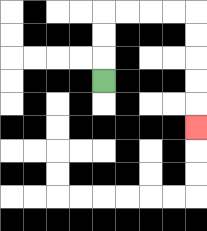{'start': '[4, 3]', 'end': '[8, 5]', 'path_directions': 'U,U,U,R,R,R,R,D,D,D,D,D', 'path_coordinates': '[[4, 3], [4, 2], [4, 1], [4, 0], [5, 0], [6, 0], [7, 0], [8, 0], [8, 1], [8, 2], [8, 3], [8, 4], [8, 5]]'}